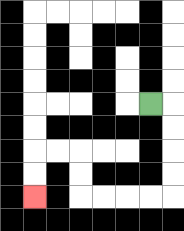{'start': '[6, 4]', 'end': '[1, 8]', 'path_directions': 'R,D,D,D,D,L,L,L,L,U,U,L,L,D,D', 'path_coordinates': '[[6, 4], [7, 4], [7, 5], [7, 6], [7, 7], [7, 8], [6, 8], [5, 8], [4, 8], [3, 8], [3, 7], [3, 6], [2, 6], [1, 6], [1, 7], [1, 8]]'}